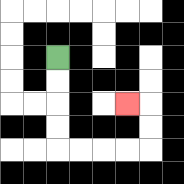{'start': '[2, 2]', 'end': '[5, 4]', 'path_directions': 'D,D,D,D,R,R,R,R,U,U,L', 'path_coordinates': '[[2, 2], [2, 3], [2, 4], [2, 5], [2, 6], [3, 6], [4, 6], [5, 6], [6, 6], [6, 5], [6, 4], [5, 4]]'}